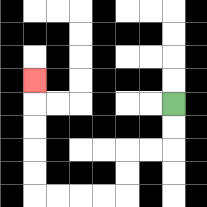{'start': '[7, 4]', 'end': '[1, 3]', 'path_directions': 'D,D,L,L,D,D,L,L,L,L,U,U,U,U,U', 'path_coordinates': '[[7, 4], [7, 5], [7, 6], [6, 6], [5, 6], [5, 7], [5, 8], [4, 8], [3, 8], [2, 8], [1, 8], [1, 7], [1, 6], [1, 5], [1, 4], [1, 3]]'}